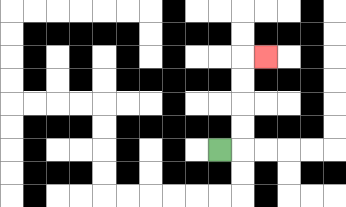{'start': '[9, 6]', 'end': '[11, 2]', 'path_directions': 'R,U,U,U,U,R', 'path_coordinates': '[[9, 6], [10, 6], [10, 5], [10, 4], [10, 3], [10, 2], [11, 2]]'}